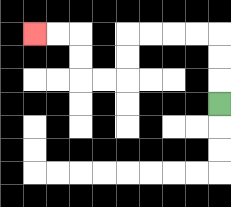{'start': '[9, 4]', 'end': '[1, 1]', 'path_directions': 'U,U,U,L,L,L,L,D,D,L,L,U,U,L,L', 'path_coordinates': '[[9, 4], [9, 3], [9, 2], [9, 1], [8, 1], [7, 1], [6, 1], [5, 1], [5, 2], [5, 3], [4, 3], [3, 3], [3, 2], [3, 1], [2, 1], [1, 1]]'}